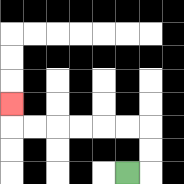{'start': '[5, 7]', 'end': '[0, 4]', 'path_directions': 'R,U,U,L,L,L,L,L,L,U', 'path_coordinates': '[[5, 7], [6, 7], [6, 6], [6, 5], [5, 5], [4, 5], [3, 5], [2, 5], [1, 5], [0, 5], [0, 4]]'}